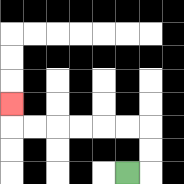{'start': '[5, 7]', 'end': '[0, 4]', 'path_directions': 'R,U,U,L,L,L,L,L,L,U', 'path_coordinates': '[[5, 7], [6, 7], [6, 6], [6, 5], [5, 5], [4, 5], [3, 5], [2, 5], [1, 5], [0, 5], [0, 4]]'}